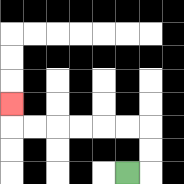{'start': '[5, 7]', 'end': '[0, 4]', 'path_directions': 'R,U,U,L,L,L,L,L,L,U', 'path_coordinates': '[[5, 7], [6, 7], [6, 6], [6, 5], [5, 5], [4, 5], [3, 5], [2, 5], [1, 5], [0, 5], [0, 4]]'}